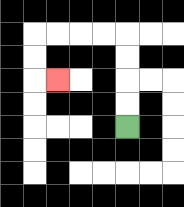{'start': '[5, 5]', 'end': '[2, 3]', 'path_directions': 'U,U,U,U,L,L,L,L,D,D,R', 'path_coordinates': '[[5, 5], [5, 4], [5, 3], [5, 2], [5, 1], [4, 1], [3, 1], [2, 1], [1, 1], [1, 2], [1, 3], [2, 3]]'}